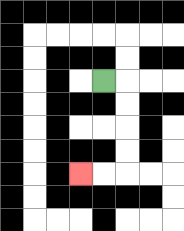{'start': '[4, 3]', 'end': '[3, 7]', 'path_directions': 'R,D,D,D,D,L,L', 'path_coordinates': '[[4, 3], [5, 3], [5, 4], [5, 5], [5, 6], [5, 7], [4, 7], [3, 7]]'}